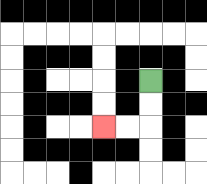{'start': '[6, 3]', 'end': '[4, 5]', 'path_directions': 'D,D,L,L', 'path_coordinates': '[[6, 3], [6, 4], [6, 5], [5, 5], [4, 5]]'}